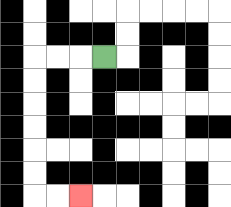{'start': '[4, 2]', 'end': '[3, 8]', 'path_directions': 'L,L,L,D,D,D,D,D,D,R,R', 'path_coordinates': '[[4, 2], [3, 2], [2, 2], [1, 2], [1, 3], [1, 4], [1, 5], [1, 6], [1, 7], [1, 8], [2, 8], [3, 8]]'}